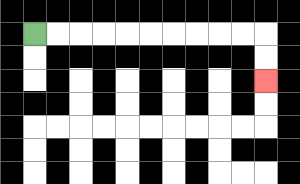{'start': '[1, 1]', 'end': '[11, 3]', 'path_directions': 'R,R,R,R,R,R,R,R,R,R,D,D', 'path_coordinates': '[[1, 1], [2, 1], [3, 1], [4, 1], [5, 1], [6, 1], [7, 1], [8, 1], [9, 1], [10, 1], [11, 1], [11, 2], [11, 3]]'}